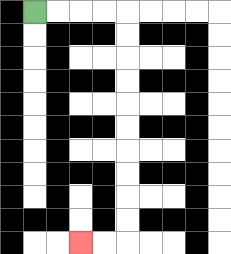{'start': '[1, 0]', 'end': '[3, 10]', 'path_directions': 'R,R,R,R,D,D,D,D,D,D,D,D,D,D,L,L', 'path_coordinates': '[[1, 0], [2, 0], [3, 0], [4, 0], [5, 0], [5, 1], [5, 2], [5, 3], [5, 4], [5, 5], [5, 6], [5, 7], [5, 8], [5, 9], [5, 10], [4, 10], [3, 10]]'}